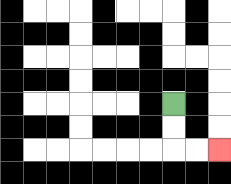{'start': '[7, 4]', 'end': '[9, 6]', 'path_directions': 'D,D,R,R', 'path_coordinates': '[[7, 4], [7, 5], [7, 6], [8, 6], [9, 6]]'}